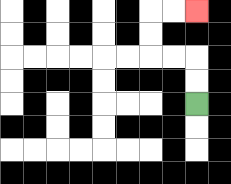{'start': '[8, 4]', 'end': '[8, 0]', 'path_directions': 'U,U,L,L,U,U,R,R', 'path_coordinates': '[[8, 4], [8, 3], [8, 2], [7, 2], [6, 2], [6, 1], [6, 0], [7, 0], [8, 0]]'}